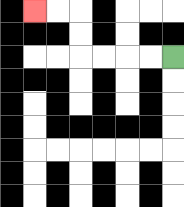{'start': '[7, 2]', 'end': '[1, 0]', 'path_directions': 'L,L,L,L,U,U,L,L', 'path_coordinates': '[[7, 2], [6, 2], [5, 2], [4, 2], [3, 2], [3, 1], [3, 0], [2, 0], [1, 0]]'}